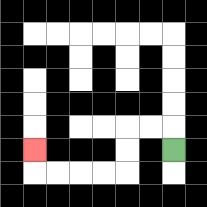{'start': '[7, 6]', 'end': '[1, 6]', 'path_directions': 'U,L,L,D,D,L,L,L,L,U', 'path_coordinates': '[[7, 6], [7, 5], [6, 5], [5, 5], [5, 6], [5, 7], [4, 7], [3, 7], [2, 7], [1, 7], [1, 6]]'}